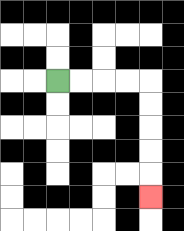{'start': '[2, 3]', 'end': '[6, 8]', 'path_directions': 'R,R,R,R,D,D,D,D,D', 'path_coordinates': '[[2, 3], [3, 3], [4, 3], [5, 3], [6, 3], [6, 4], [6, 5], [6, 6], [6, 7], [6, 8]]'}